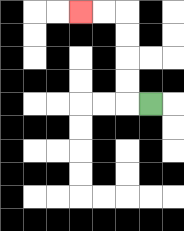{'start': '[6, 4]', 'end': '[3, 0]', 'path_directions': 'L,U,U,U,U,L,L', 'path_coordinates': '[[6, 4], [5, 4], [5, 3], [5, 2], [5, 1], [5, 0], [4, 0], [3, 0]]'}